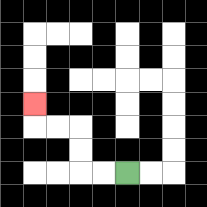{'start': '[5, 7]', 'end': '[1, 4]', 'path_directions': 'L,L,U,U,L,L,U', 'path_coordinates': '[[5, 7], [4, 7], [3, 7], [3, 6], [3, 5], [2, 5], [1, 5], [1, 4]]'}